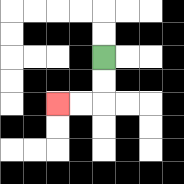{'start': '[4, 2]', 'end': '[2, 4]', 'path_directions': 'D,D,L,L', 'path_coordinates': '[[4, 2], [4, 3], [4, 4], [3, 4], [2, 4]]'}